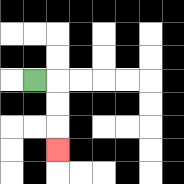{'start': '[1, 3]', 'end': '[2, 6]', 'path_directions': 'R,D,D,D', 'path_coordinates': '[[1, 3], [2, 3], [2, 4], [2, 5], [2, 6]]'}